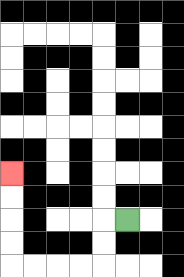{'start': '[5, 9]', 'end': '[0, 7]', 'path_directions': 'L,D,D,L,L,L,L,U,U,U,U', 'path_coordinates': '[[5, 9], [4, 9], [4, 10], [4, 11], [3, 11], [2, 11], [1, 11], [0, 11], [0, 10], [0, 9], [0, 8], [0, 7]]'}